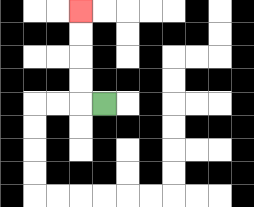{'start': '[4, 4]', 'end': '[3, 0]', 'path_directions': 'L,U,U,U,U', 'path_coordinates': '[[4, 4], [3, 4], [3, 3], [3, 2], [3, 1], [3, 0]]'}